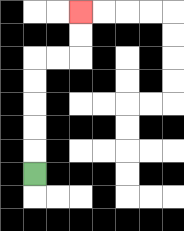{'start': '[1, 7]', 'end': '[3, 0]', 'path_directions': 'U,U,U,U,U,R,R,U,U', 'path_coordinates': '[[1, 7], [1, 6], [1, 5], [1, 4], [1, 3], [1, 2], [2, 2], [3, 2], [3, 1], [3, 0]]'}